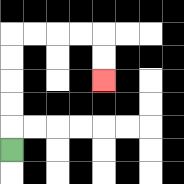{'start': '[0, 6]', 'end': '[4, 3]', 'path_directions': 'U,U,U,U,U,R,R,R,R,D,D', 'path_coordinates': '[[0, 6], [0, 5], [0, 4], [0, 3], [0, 2], [0, 1], [1, 1], [2, 1], [3, 1], [4, 1], [4, 2], [4, 3]]'}